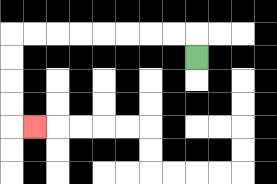{'start': '[8, 2]', 'end': '[1, 5]', 'path_directions': 'U,L,L,L,L,L,L,L,L,D,D,D,D,R', 'path_coordinates': '[[8, 2], [8, 1], [7, 1], [6, 1], [5, 1], [4, 1], [3, 1], [2, 1], [1, 1], [0, 1], [0, 2], [0, 3], [0, 4], [0, 5], [1, 5]]'}